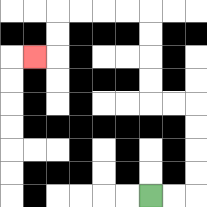{'start': '[6, 8]', 'end': '[1, 2]', 'path_directions': 'R,R,U,U,U,U,L,L,U,U,U,U,L,L,L,L,D,D,L', 'path_coordinates': '[[6, 8], [7, 8], [8, 8], [8, 7], [8, 6], [8, 5], [8, 4], [7, 4], [6, 4], [6, 3], [6, 2], [6, 1], [6, 0], [5, 0], [4, 0], [3, 0], [2, 0], [2, 1], [2, 2], [1, 2]]'}